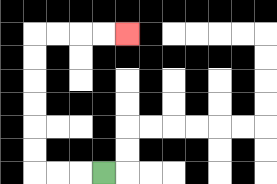{'start': '[4, 7]', 'end': '[5, 1]', 'path_directions': 'L,L,L,U,U,U,U,U,U,R,R,R,R', 'path_coordinates': '[[4, 7], [3, 7], [2, 7], [1, 7], [1, 6], [1, 5], [1, 4], [1, 3], [1, 2], [1, 1], [2, 1], [3, 1], [4, 1], [5, 1]]'}